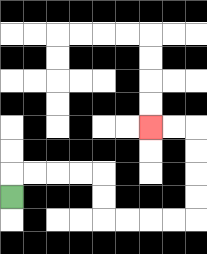{'start': '[0, 8]', 'end': '[6, 5]', 'path_directions': 'U,R,R,R,R,D,D,R,R,R,R,U,U,U,U,L,L', 'path_coordinates': '[[0, 8], [0, 7], [1, 7], [2, 7], [3, 7], [4, 7], [4, 8], [4, 9], [5, 9], [6, 9], [7, 9], [8, 9], [8, 8], [8, 7], [8, 6], [8, 5], [7, 5], [6, 5]]'}